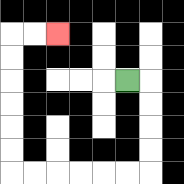{'start': '[5, 3]', 'end': '[2, 1]', 'path_directions': 'R,D,D,D,D,L,L,L,L,L,L,U,U,U,U,U,U,R,R', 'path_coordinates': '[[5, 3], [6, 3], [6, 4], [6, 5], [6, 6], [6, 7], [5, 7], [4, 7], [3, 7], [2, 7], [1, 7], [0, 7], [0, 6], [0, 5], [0, 4], [0, 3], [0, 2], [0, 1], [1, 1], [2, 1]]'}